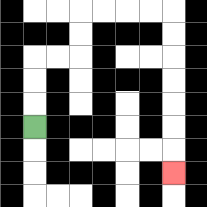{'start': '[1, 5]', 'end': '[7, 7]', 'path_directions': 'U,U,U,R,R,U,U,R,R,R,R,D,D,D,D,D,D,D', 'path_coordinates': '[[1, 5], [1, 4], [1, 3], [1, 2], [2, 2], [3, 2], [3, 1], [3, 0], [4, 0], [5, 0], [6, 0], [7, 0], [7, 1], [7, 2], [7, 3], [7, 4], [7, 5], [7, 6], [7, 7]]'}